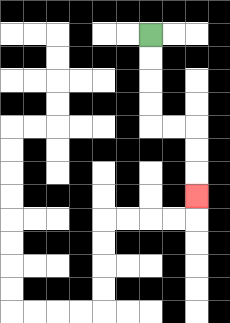{'start': '[6, 1]', 'end': '[8, 8]', 'path_directions': 'D,D,D,D,R,R,D,D,D', 'path_coordinates': '[[6, 1], [6, 2], [6, 3], [6, 4], [6, 5], [7, 5], [8, 5], [8, 6], [8, 7], [8, 8]]'}